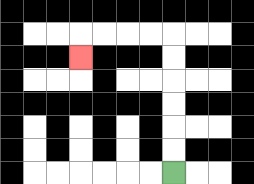{'start': '[7, 7]', 'end': '[3, 2]', 'path_directions': 'U,U,U,U,U,U,L,L,L,L,D', 'path_coordinates': '[[7, 7], [7, 6], [7, 5], [7, 4], [7, 3], [7, 2], [7, 1], [6, 1], [5, 1], [4, 1], [3, 1], [3, 2]]'}